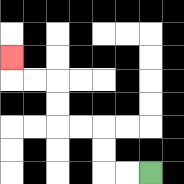{'start': '[6, 7]', 'end': '[0, 2]', 'path_directions': 'L,L,U,U,L,L,U,U,L,L,U', 'path_coordinates': '[[6, 7], [5, 7], [4, 7], [4, 6], [4, 5], [3, 5], [2, 5], [2, 4], [2, 3], [1, 3], [0, 3], [0, 2]]'}